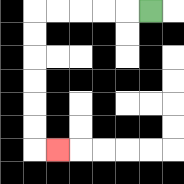{'start': '[6, 0]', 'end': '[2, 6]', 'path_directions': 'L,L,L,L,L,D,D,D,D,D,D,R', 'path_coordinates': '[[6, 0], [5, 0], [4, 0], [3, 0], [2, 0], [1, 0], [1, 1], [1, 2], [1, 3], [1, 4], [1, 5], [1, 6], [2, 6]]'}